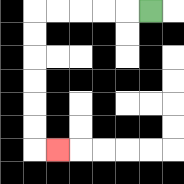{'start': '[6, 0]', 'end': '[2, 6]', 'path_directions': 'L,L,L,L,L,D,D,D,D,D,D,R', 'path_coordinates': '[[6, 0], [5, 0], [4, 0], [3, 0], [2, 0], [1, 0], [1, 1], [1, 2], [1, 3], [1, 4], [1, 5], [1, 6], [2, 6]]'}